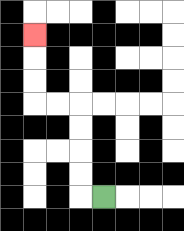{'start': '[4, 8]', 'end': '[1, 1]', 'path_directions': 'L,U,U,U,U,L,L,U,U,U', 'path_coordinates': '[[4, 8], [3, 8], [3, 7], [3, 6], [3, 5], [3, 4], [2, 4], [1, 4], [1, 3], [1, 2], [1, 1]]'}